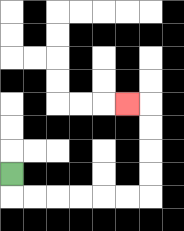{'start': '[0, 7]', 'end': '[5, 4]', 'path_directions': 'D,R,R,R,R,R,R,U,U,U,U,L', 'path_coordinates': '[[0, 7], [0, 8], [1, 8], [2, 8], [3, 8], [4, 8], [5, 8], [6, 8], [6, 7], [6, 6], [6, 5], [6, 4], [5, 4]]'}